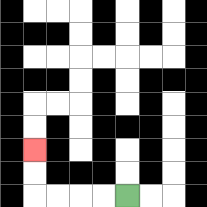{'start': '[5, 8]', 'end': '[1, 6]', 'path_directions': 'L,L,L,L,U,U', 'path_coordinates': '[[5, 8], [4, 8], [3, 8], [2, 8], [1, 8], [1, 7], [1, 6]]'}